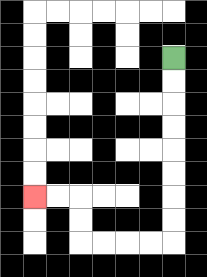{'start': '[7, 2]', 'end': '[1, 8]', 'path_directions': 'D,D,D,D,D,D,D,D,L,L,L,L,U,U,L,L', 'path_coordinates': '[[7, 2], [7, 3], [7, 4], [7, 5], [7, 6], [7, 7], [7, 8], [7, 9], [7, 10], [6, 10], [5, 10], [4, 10], [3, 10], [3, 9], [3, 8], [2, 8], [1, 8]]'}